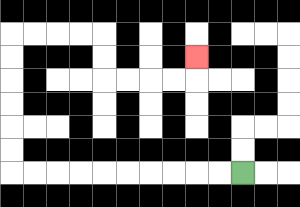{'start': '[10, 7]', 'end': '[8, 2]', 'path_directions': 'L,L,L,L,L,L,L,L,L,L,U,U,U,U,U,U,R,R,R,R,D,D,R,R,R,R,U', 'path_coordinates': '[[10, 7], [9, 7], [8, 7], [7, 7], [6, 7], [5, 7], [4, 7], [3, 7], [2, 7], [1, 7], [0, 7], [0, 6], [0, 5], [0, 4], [0, 3], [0, 2], [0, 1], [1, 1], [2, 1], [3, 1], [4, 1], [4, 2], [4, 3], [5, 3], [6, 3], [7, 3], [8, 3], [8, 2]]'}